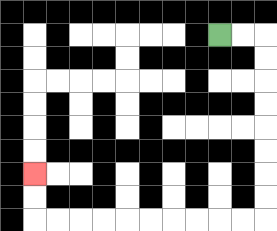{'start': '[9, 1]', 'end': '[1, 7]', 'path_directions': 'R,R,D,D,D,D,D,D,D,D,L,L,L,L,L,L,L,L,L,L,U,U', 'path_coordinates': '[[9, 1], [10, 1], [11, 1], [11, 2], [11, 3], [11, 4], [11, 5], [11, 6], [11, 7], [11, 8], [11, 9], [10, 9], [9, 9], [8, 9], [7, 9], [6, 9], [5, 9], [4, 9], [3, 9], [2, 9], [1, 9], [1, 8], [1, 7]]'}